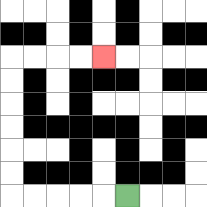{'start': '[5, 8]', 'end': '[4, 2]', 'path_directions': 'L,L,L,L,L,U,U,U,U,U,U,R,R,R,R', 'path_coordinates': '[[5, 8], [4, 8], [3, 8], [2, 8], [1, 8], [0, 8], [0, 7], [0, 6], [0, 5], [0, 4], [0, 3], [0, 2], [1, 2], [2, 2], [3, 2], [4, 2]]'}